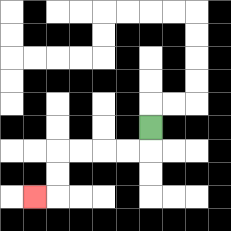{'start': '[6, 5]', 'end': '[1, 8]', 'path_directions': 'D,L,L,L,L,D,D,L', 'path_coordinates': '[[6, 5], [6, 6], [5, 6], [4, 6], [3, 6], [2, 6], [2, 7], [2, 8], [1, 8]]'}